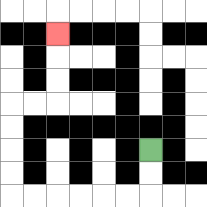{'start': '[6, 6]', 'end': '[2, 1]', 'path_directions': 'D,D,L,L,L,L,L,L,U,U,U,U,R,R,U,U,U', 'path_coordinates': '[[6, 6], [6, 7], [6, 8], [5, 8], [4, 8], [3, 8], [2, 8], [1, 8], [0, 8], [0, 7], [0, 6], [0, 5], [0, 4], [1, 4], [2, 4], [2, 3], [2, 2], [2, 1]]'}